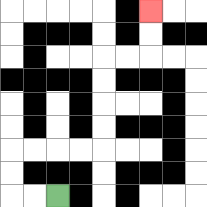{'start': '[2, 8]', 'end': '[6, 0]', 'path_directions': 'L,L,U,U,R,R,R,R,U,U,U,U,R,R,U,U', 'path_coordinates': '[[2, 8], [1, 8], [0, 8], [0, 7], [0, 6], [1, 6], [2, 6], [3, 6], [4, 6], [4, 5], [4, 4], [4, 3], [4, 2], [5, 2], [6, 2], [6, 1], [6, 0]]'}